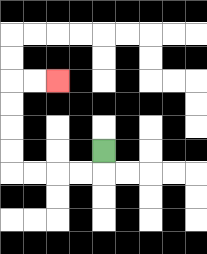{'start': '[4, 6]', 'end': '[2, 3]', 'path_directions': 'D,L,L,L,L,U,U,U,U,R,R', 'path_coordinates': '[[4, 6], [4, 7], [3, 7], [2, 7], [1, 7], [0, 7], [0, 6], [0, 5], [0, 4], [0, 3], [1, 3], [2, 3]]'}